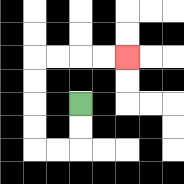{'start': '[3, 4]', 'end': '[5, 2]', 'path_directions': 'D,D,L,L,U,U,U,U,R,R,R,R', 'path_coordinates': '[[3, 4], [3, 5], [3, 6], [2, 6], [1, 6], [1, 5], [1, 4], [1, 3], [1, 2], [2, 2], [3, 2], [4, 2], [5, 2]]'}